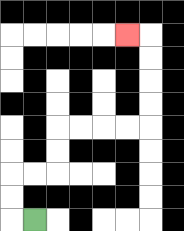{'start': '[1, 9]', 'end': '[5, 1]', 'path_directions': 'L,U,U,R,R,U,U,R,R,R,R,U,U,U,U,L', 'path_coordinates': '[[1, 9], [0, 9], [0, 8], [0, 7], [1, 7], [2, 7], [2, 6], [2, 5], [3, 5], [4, 5], [5, 5], [6, 5], [6, 4], [6, 3], [6, 2], [6, 1], [5, 1]]'}